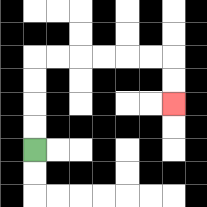{'start': '[1, 6]', 'end': '[7, 4]', 'path_directions': 'U,U,U,U,R,R,R,R,R,R,D,D', 'path_coordinates': '[[1, 6], [1, 5], [1, 4], [1, 3], [1, 2], [2, 2], [3, 2], [4, 2], [5, 2], [6, 2], [7, 2], [7, 3], [7, 4]]'}